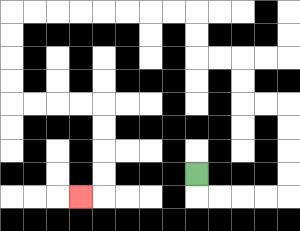{'start': '[8, 7]', 'end': '[3, 8]', 'path_directions': 'D,R,R,R,R,U,U,U,U,L,L,U,U,L,L,U,U,L,L,L,L,L,L,L,L,D,D,D,D,R,R,R,R,D,D,D,D,L', 'path_coordinates': '[[8, 7], [8, 8], [9, 8], [10, 8], [11, 8], [12, 8], [12, 7], [12, 6], [12, 5], [12, 4], [11, 4], [10, 4], [10, 3], [10, 2], [9, 2], [8, 2], [8, 1], [8, 0], [7, 0], [6, 0], [5, 0], [4, 0], [3, 0], [2, 0], [1, 0], [0, 0], [0, 1], [0, 2], [0, 3], [0, 4], [1, 4], [2, 4], [3, 4], [4, 4], [4, 5], [4, 6], [4, 7], [4, 8], [3, 8]]'}